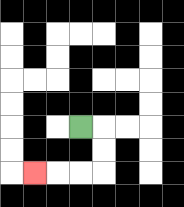{'start': '[3, 5]', 'end': '[1, 7]', 'path_directions': 'R,D,D,L,L,L', 'path_coordinates': '[[3, 5], [4, 5], [4, 6], [4, 7], [3, 7], [2, 7], [1, 7]]'}